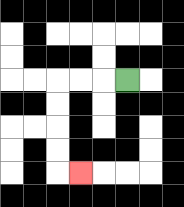{'start': '[5, 3]', 'end': '[3, 7]', 'path_directions': 'L,L,L,D,D,D,D,R', 'path_coordinates': '[[5, 3], [4, 3], [3, 3], [2, 3], [2, 4], [2, 5], [2, 6], [2, 7], [3, 7]]'}